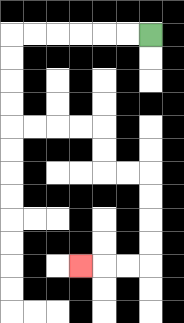{'start': '[6, 1]', 'end': '[3, 11]', 'path_directions': 'L,L,L,L,L,L,D,D,D,D,R,R,R,R,D,D,R,R,D,D,D,D,L,L,L', 'path_coordinates': '[[6, 1], [5, 1], [4, 1], [3, 1], [2, 1], [1, 1], [0, 1], [0, 2], [0, 3], [0, 4], [0, 5], [1, 5], [2, 5], [3, 5], [4, 5], [4, 6], [4, 7], [5, 7], [6, 7], [6, 8], [6, 9], [6, 10], [6, 11], [5, 11], [4, 11], [3, 11]]'}